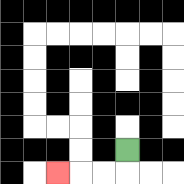{'start': '[5, 6]', 'end': '[2, 7]', 'path_directions': 'D,L,L,L', 'path_coordinates': '[[5, 6], [5, 7], [4, 7], [3, 7], [2, 7]]'}